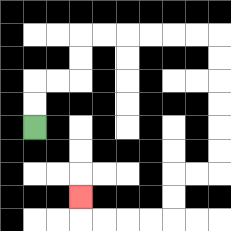{'start': '[1, 5]', 'end': '[3, 8]', 'path_directions': 'U,U,R,R,U,U,R,R,R,R,R,R,D,D,D,D,D,D,L,L,D,D,L,L,L,L,U', 'path_coordinates': '[[1, 5], [1, 4], [1, 3], [2, 3], [3, 3], [3, 2], [3, 1], [4, 1], [5, 1], [6, 1], [7, 1], [8, 1], [9, 1], [9, 2], [9, 3], [9, 4], [9, 5], [9, 6], [9, 7], [8, 7], [7, 7], [7, 8], [7, 9], [6, 9], [5, 9], [4, 9], [3, 9], [3, 8]]'}